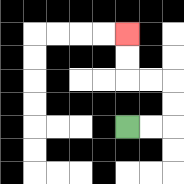{'start': '[5, 5]', 'end': '[5, 1]', 'path_directions': 'R,R,U,U,L,L,U,U', 'path_coordinates': '[[5, 5], [6, 5], [7, 5], [7, 4], [7, 3], [6, 3], [5, 3], [5, 2], [5, 1]]'}